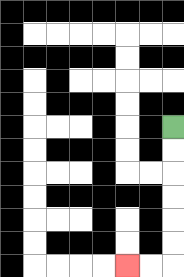{'start': '[7, 5]', 'end': '[5, 11]', 'path_directions': 'D,D,D,D,D,D,L,L', 'path_coordinates': '[[7, 5], [7, 6], [7, 7], [7, 8], [7, 9], [7, 10], [7, 11], [6, 11], [5, 11]]'}